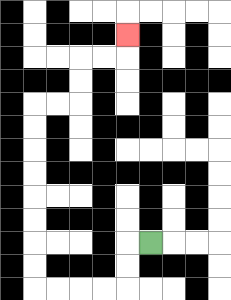{'start': '[6, 10]', 'end': '[5, 1]', 'path_directions': 'L,D,D,L,L,L,L,U,U,U,U,U,U,U,U,R,R,U,U,R,R,U', 'path_coordinates': '[[6, 10], [5, 10], [5, 11], [5, 12], [4, 12], [3, 12], [2, 12], [1, 12], [1, 11], [1, 10], [1, 9], [1, 8], [1, 7], [1, 6], [1, 5], [1, 4], [2, 4], [3, 4], [3, 3], [3, 2], [4, 2], [5, 2], [5, 1]]'}